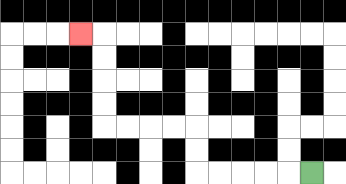{'start': '[13, 7]', 'end': '[3, 1]', 'path_directions': 'L,L,L,L,L,U,U,L,L,L,L,U,U,U,U,L', 'path_coordinates': '[[13, 7], [12, 7], [11, 7], [10, 7], [9, 7], [8, 7], [8, 6], [8, 5], [7, 5], [6, 5], [5, 5], [4, 5], [4, 4], [4, 3], [4, 2], [4, 1], [3, 1]]'}